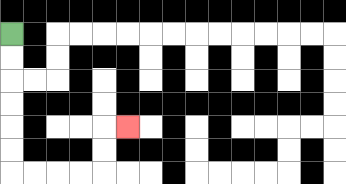{'start': '[0, 1]', 'end': '[5, 5]', 'path_directions': 'D,D,D,D,D,D,R,R,R,R,U,U,R', 'path_coordinates': '[[0, 1], [0, 2], [0, 3], [0, 4], [0, 5], [0, 6], [0, 7], [1, 7], [2, 7], [3, 7], [4, 7], [4, 6], [4, 5], [5, 5]]'}